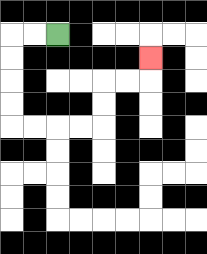{'start': '[2, 1]', 'end': '[6, 2]', 'path_directions': 'L,L,D,D,D,D,R,R,R,R,U,U,R,R,U', 'path_coordinates': '[[2, 1], [1, 1], [0, 1], [0, 2], [0, 3], [0, 4], [0, 5], [1, 5], [2, 5], [3, 5], [4, 5], [4, 4], [4, 3], [5, 3], [6, 3], [6, 2]]'}